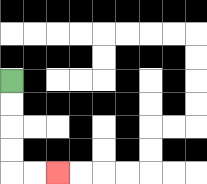{'start': '[0, 3]', 'end': '[2, 7]', 'path_directions': 'D,D,D,D,R,R', 'path_coordinates': '[[0, 3], [0, 4], [0, 5], [0, 6], [0, 7], [1, 7], [2, 7]]'}